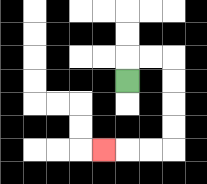{'start': '[5, 3]', 'end': '[4, 6]', 'path_directions': 'U,R,R,D,D,D,D,L,L,L', 'path_coordinates': '[[5, 3], [5, 2], [6, 2], [7, 2], [7, 3], [7, 4], [7, 5], [7, 6], [6, 6], [5, 6], [4, 6]]'}